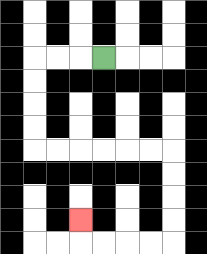{'start': '[4, 2]', 'end': '[3, 9]', 'path_directions': 'L,L,L,D,D,D,D,R,R,R,R,R,R,D,D,D,D,L,L,L,L,U', 'path_coordinates': '[[4, 2], [3, 2], [2, 2], [1, 2], [1, 3], [1, 4], [1, 5], [1, 6], [2, 6], [3, 6], [4, 6], [5, 6], [6, 6], [7, 6], [7, 7], [7, 8], [7, 9], [7, 10], [6, 10], [5, 10], [4, 10], [3, 10], [3, 9]]'}